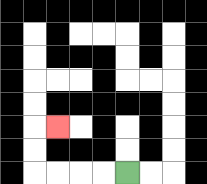{'start': '[5, 7]', 'end': '[2, 5]', 'path_directions': 'L,L,L,L,U,U,R', 'path_coordinates': '[[5, 7], [4, 7], [3, 7], [2, 7], [1, 7], [1, 6], [1, 5], [2, 5]]'}